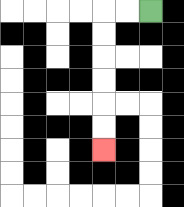{'start': '[6, 0]', 'end': '[4, 6]', 'path_directions': 'L,L,D,D,D,D,D,D', 'path_coordinates': '[[6, 0], [5, 0], [4, 0], [4, 1], [4, 2], [4, 3], [4, 4], [4, 5], [4, 6]]'}